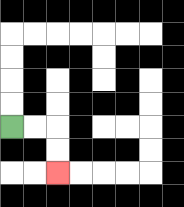{'start': '[0, 5]', 'end': '[2, 7]', 'path_directions': 'R,R,D,D', 'path_coordinates': '[[0, 5], [1, 5], [2, 5], [2, 6], [2, 7]]'}